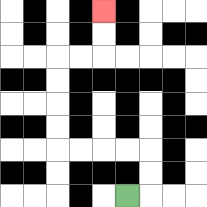{'start': '[5, 8]', 'end': '[4, 0]', 'path_directions': 'R,U,U,L,L,L,L,U,U,U,U,R,R,U,U', 'path_coordinates': '[[5, 8], [6, 8], [6, 7], [6, 6], [5, 6], [4, 6], [3, 6], [2, 6], [2, 5], [2, 4], [2, 3], [2, 2], [3, 2], [4, 2], [4, 1], [4, 0]]'}